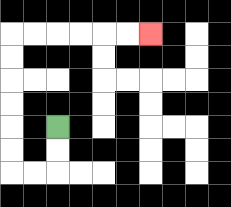{'start': '[2, 5]', 'end': '[6, 1]', 'path_directions': 'D,D,L,L,U,U,U,U,U,U,R,R,R,R,R,R', 'path_coordinates': '[[2, 5], [2, 6], [2, 7], [1, 7], [0, 7], [0, 6], [0, 5], [0, 4], [0, 3], [0, 2], [0, 1], [1, 1], [2, 1], [3, 1], [4, 1], [5, 1], [6, 1]]'}